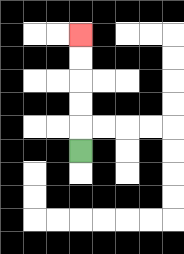{'start': '[3, 6]', 'end': '[3, 1]', 'path_directions': 'U,U,U,U,U', 'path_coordinates': '[[3, 6], [3, 5], [3, 4], [3, 3], [3, 2], [3, 1]]'}